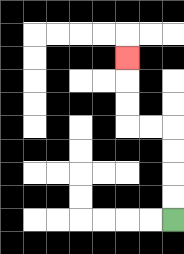{'start': '[7, 9]', 'end': '[5, 2]', 'path_directions': 'U,U,U,U,L,L,U,U,U', 'path_coordinates': '[[7, 9], [7, 8], [7, 7], [7, 6], [7, 5], [6, 5], [5, 5], [5, 4], [5, 3], [5, 2]]'}